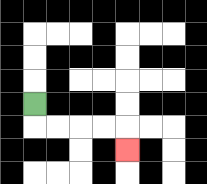{'start': '[1, 4]', 'end': '[5, 6]', 'path_directions': 'D,R,R,R,R,D', 'path_coordinates': '[[1, 4], [1, 5], [2, 5], [3, 5], [4, 5], [5, 5], [5, 6]]'}